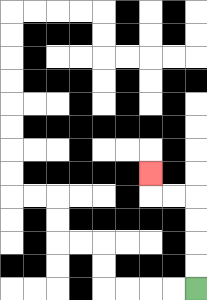{'start': '[8, 12]', 'end': '[6, 7]', 'path_directions': 'U,U,U,U,L,L,U', 'path_coordinates': '[[8, 12], [8, 11], [8, 10], [8, 9], [8, 8], [7, 8], [6, 8], [6, 7]]'}